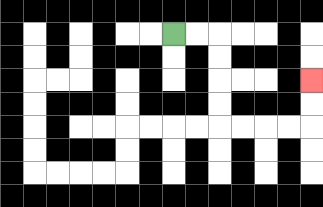{'start': '[7, 1]', 'end': '[13, 3]', 'path_directions': 'R,R,D,D,D,D,R,R,R,R,U,U', 'path_coordinates': '[[7, 1], [8, 1], [9, 1], [9, 2], [9, 3], [9, 4], [9, 5], [10, 5], [11, 5], [12, 5], [13, 5], [13, 4], [13, 3]]'}